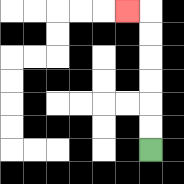{'start': '[6, 6]', 'end': '[5, 0]', 'path_directions': 'U,U,U,U,U,U,L', 'path_coordinates': '[[6, 6], [6, 5], [6, 4], [6, 3], [6, 2], [6, 1], [6, 0], [5, 0]]'}